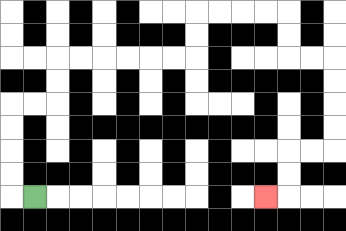{'start': '[1, 8]', 'end': '[11, 8]', 'path_directions': 'L,U,U,U,U,R,R,U,U,R,R,R,R,R,R,U,U,R,R,R,R,D,D,R,R,D,D,D,D,L,L,D,D,L', 'path_coordinates': '[[1, 8], [0, 8], [0, 7], [0, 6], [0, 5], [0, 4], [1, 4], [2, 4], [2, 3], [2, 2], [3, 2], [4, 2], [5, 2], [6, 2], [7, 2], [8, 2], [8, 1], [8, 0], [9, 0], [10, 0], [11, 0], [12, 0], [12, 1], [12, 2], [13, 2], [14, 2], [14, 3], [14, 4], [14, 5], [14, 6], [13, 6], [12, 6], [12, 7], [12, 8], [11, 8]]'}